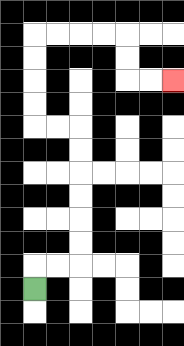{'start': '[1, 12]', 'end': '[7, 3]', 'path_directions': 'U,R,R,U,U,U,U,U,U,L,L,U,U,U,U,R,R,R,R,D,D,R,R', 'path_coordinates': '[[1, 12], [1, 11], [2, 11], [3, 11], [3, 10], [3, 9], [3, 8], [3, 7], [3, 6], [3, 5], [2, 5], [1, 5], [1, 4], [1, 3], [1, 2], [1, 1], [2, 1], [3, 1], [4, 1], [5, 1], [5, 2], [5, 3], [6, 3], [7, 3]]'}